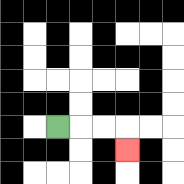{'start': '[2, 5]', 'end': '[5, 6]', 'path_directions': 'R,R,R,D', 'path_coordinates': '[[2, 5], [3, 5], [4, 5], [5, 5], [5, 6]]'}